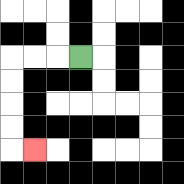{'start': '[3, 2]', 'end': '[1, 6]', 'path_directions': 'L,L,L,D,D,D,D,R', 'path_coordinates': '[[3, 2], [2, 2], [1, 2], [0, 2], [0, 3], [0, 4], [0, 5], [0, 6], [1, 6]]'}